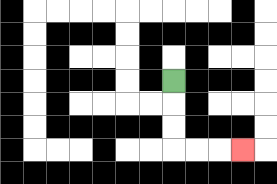{'start': '[7, 3]', 'end': '[10, 6]', 'path_directions': 'D,D,D,R,R,R', 'path_coordinates': '[[7, 3], [7, 4], [7, 5], [7, 6], [8, 6], [9, 6], [10, 6]]'}